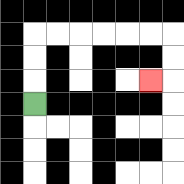{'start': '[1, 4]', 'end': '[6, 3]', 'path_directions': 'U,U,U,R,R,R,R,R,R,D,D,L', 'path_coordinates': '[[1, 4], [1, 3], [1, 2], [1, 1], [2, 1], [3, 1], [4, 1], [5, 1], [6, 1], [7, 1], [7, 2], [7, 3], [6, 3]]'}